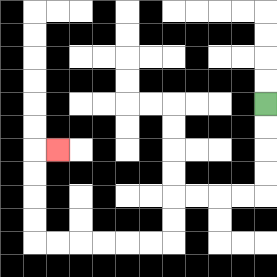{'start': '[11, 4]', 'end': '[2, 6]', 'path_directions': 'D,D,D,D,L,L,L,L,D,D,L,L,L,L,L,L,U,U,U,U,R', 'path_coordinates': '[[11, 4], [11, 5], [11, 6], [11, 7], [11, 8], [10, 8], [9, 8], [8, 8], [7, 8], [7, 9], [7, 10], [6, 10], [5, 10], [4, 10], [3, 10], [2, 10], [1, 10], [1, 9], [1, 8], [1, 7], [1, 6], [2, 6]]'}